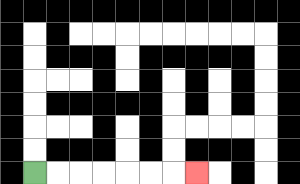{'start': '[1, 7]', 'end': '[8, 7]', 'path_directions': 'R,R,R,R,R,R,R', 'path_coordinates': '[[1, 7], [2, 7], [3, 7], [4, 7], [5, 7], [6, 7], [7, 7], [8, 7]]'}